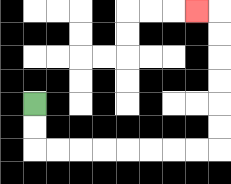{'start': '[1, 4]', 'end': '[8, 0]', 'path_directions': 'D,D,R,R,R,R,R,R,R,R,U,U,U,U,U,U,L', 'path_coordinates': '[[1, 4], [1, 5], [1, 6], [2, 6], [3, 6], [4, 6], [5, 6], [6, 6], [7, 6], [8, 6], [9, 6], [9, 5], [9, 4], [9, 3], [9, 2], [9, 1], [9, 0], [8, 0]]'}